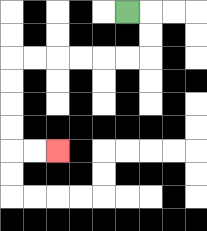{'start': '[5, 0]', 'end': '[2, 6]', 'path_directions': 'R,D,D,L,L,L,L,L,L,D,D,D,D,R,R', 'path_coordinates': '[[5, 0], [6, 0], [6, 1], [6, 2], [5, 2], [4, 2], [3, 2], [2, 2], [1, 2], [0, 2], [0, 3], [0, 4], [0, 5], [0, 6], [1, 6], [2, 6]]'}